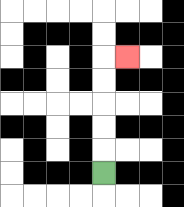{'start': '[4, 7]', 'end': '[5, 2]', 'path_directions': 'U,U,U,U,U,R', 'path_coordinates': '[[4, 7], [4, 6], [4, 5], [4, 4], [4, 3], [4, 2], [5, 2]]'}